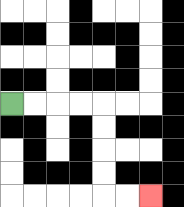{'start': '[0, 4]', 'end': '[6, 8]', 'path_directions': 'R,R,R,R,D,D,D,D,R,R', 'path_coordinates': '[[0, 4], [1, 4], [2, 4], [3, 4], [4, 4], [4, 5], [4, 6], [4, 7], [4, 8], [5, 8], [6, 8]]'}